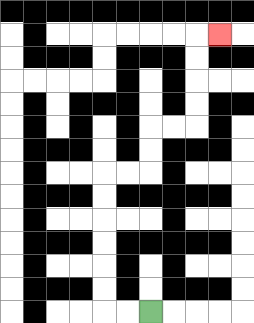{'start': '[6, 13]', 'end': '[9, 1]', 'path_directions': 'L,L,U,U,U,U,U,U,R,R,U,U,R,R,U,U,U,U,R', 'path_coordinates': '[[6, 13], [5, 13], [4, 13], [4, 12], [4, 11], [4, 10], [4, 9], [4, 8], [4, 7], [5, 7], [6, 7], [6, 6], [6, 5], [7, 5], [8, 5], [8, 4], [8, 3], [8, 2], [8, 1], [9, 1]]'}